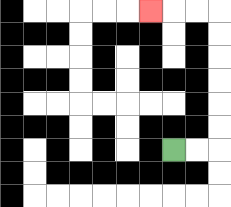{'start': '[7, 6]', 'end': '[6, 0]', 'path_directions': 'R,R,U,U,U,U,U,U,L,L,L', 'path_coordinates': '[[7, 6], [8, 6], [9, 6], [9, 5], [9, 4], [9, 3], [9, 2], [9, 1], [9, 0], [8, 0], [7, 0], [6, 0]]'}